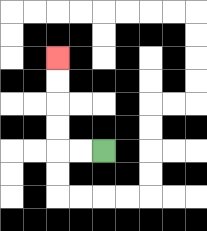{'start': '[4, 6]', 'end': '[2, 2]', 'path_directions': 'L,L,U,U,U,U', 'path_coordinates': '[[4, 6], [3, 6], [2, 6], [2, 5], [2, 4], [2, 3], [2, 2]]'}